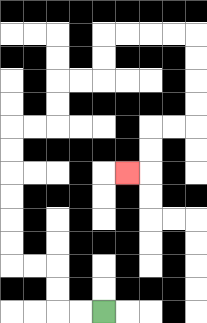{'start': '[4, 13]', 'end': '[5, 7]', 'path_directions': 'L,L,U,U,L,L,U,U,U,U,U,U,R,R,U,U,R,R,U,U,R,R,R,R,D,D,D,D,L,L,D,D,L', 'path_coordinates': '[[4, 13], [3, 13], [2, 13], [2, 12], [2, 11], [1, 11], [0, 11], [0, 10], [0, 9], [0, 8], [0, 7], [0, 6], [0, 5], [1, 5], [2, 5], [2, 4], [2, 3], [3, 3], [4, 3], [4, 2], [4, 1], [5, 1], [6, 1], [7, 1], [8, 1], [8, 2], [8, 3], [8, 4], [8, 5], [7, 5], [6, 5], [6, 6], [6, 7], [5, 7]]'}